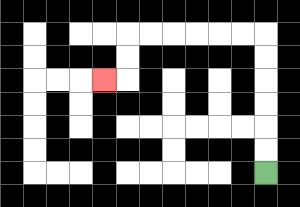{'start': '[11, 7]', 'end': '[4, 3]', 'path_directions': 'U,U,U,U,U,U,L,L,L,L,L,L,D,D,L', 'path_coordinates': '[[11, 7], [11, 6], [11, 5], [11, 4], [11, 3], [11, 2], [11, 1], [10, 1], [9, 1], [8, 1], [7, 1], [6, 1], [5, 1], [5, 2], [5, 3], [4, 3]]'}